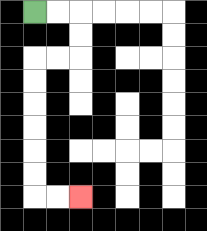{'start': '[1, 0]', 'end': '[3, 8]', 'path_directions': 'R,R,D,D,L,L,D,D,D,D,D,D,R,R', 'path_coordinates': '[[1, 0], [2, 0], [3, 0], [3, 1], [3, 2], [2, 2], [1, 2], [1, 3], [1, 4], [1, 5], [1, 6], [1, 7], [1, 8], [2, 8], [3, 8]]'}